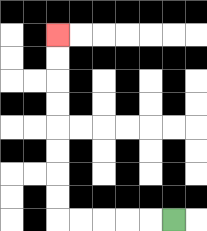{'start': '[7, 9]', 'end': '[2, 1]', 'path_directions': 'L,L,L,L,L,U,U,U,U,U,U,U,U', 'path_coordinates': '[[7, 9], [6, 9], [5, 9], [4, 9], [3, 9], [2, 9], [2, 8], [2, 7], [2, 6], [2, 5], [2, 4], [2, 3], [2, 2], [2, 1]]'}